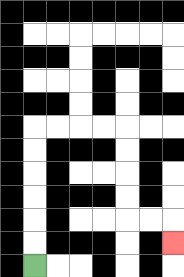{'start': '[1, 11]', 'end': '[7, 10]', 'path_directions': 'U,U,U,U,U,U,R,R,R,R,D,D,D,D,R,R,D', 'path_coordinates': '[[1, 11], [1, 10], [1, 9], [1, 8], [1, 7], [1, 6], [1, 5], [2, 5], [3, 5], [4, 5], [5, 5], [5, 6], [5, 7], [5, 8], [5, 9], [6, 9], [7, 9], [7, 10]]'}